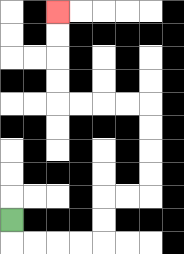{'start': '[0, 9]', 'end': '[2, 0]', 'path_directions': 'D,R,R,R,R,U,U,R,R,U,U,U,U,L,L,L,L,U,U,U,U', 'path_coordinates': '[[0, 9], [0, 10], [1, 10], [2, 10], [3, 10], [4, 10], [4, 9], [4, 8], [5, 8], [6, 8], [6, 7], [6, 6], [6, 5], [6, 4], [5, 4], [4, 4], [3, 4], [2, 4], [2, 3], [2, 2], [2, 1], [2, 0]]'}